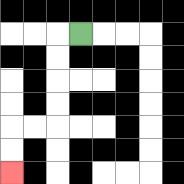{'start': '[3, 1]', 'end': '[0, 7]', 'path_directions': 'L,D,D,D,D,L,L,D,D', 'path_coordinates': '[[3, 1], [2, 1], [2, 2], [2, 3], [2, 4], [2, 5], [1, 5], [0, 5], [0, 6], [0, 7]]'}